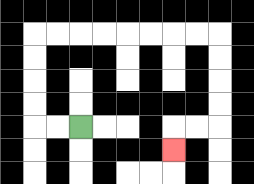{'start': '[3, 5]', 'end': '[7, 6]', 'path_directions': 'L,L,U,U,U,U,R,R,R,R,R,R,R,R,D,D,D,D,L,L,D', 'path_coordinates': '[[3, 5], [2, 5], [1, 5], [1, 4], [1, 3], [1, 2], [1, 1], [2, 1], [3, 1], [4, 1], [5, 1], [6, 1], [7, 1], [8, 1], [9, 1], [9, 2], [9, 3], [9, 4], [9, 5], [8, 5], [7, 5], [7, 6]]'}